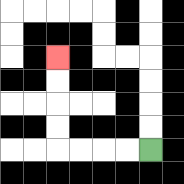{'start': '[6, 6]', 'end': '[2, 2]', 'path_directions': 'L,L,L,L,U,U,U,U', 'path_coordinates': '[[6, 6], [5, 6], [4, 6], [3, 6], [2, 6], [2, 5], [2, 4], [2, 3], [2, 2]]'}